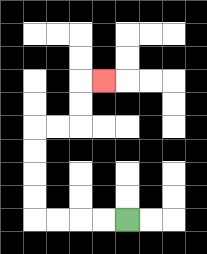{'start': '[5, 9]', 'end': '[4, 3]', 'path_directions': 'L,L,L,L,U,U,U,U,R,R,U,U,R', 'path_coordinates': '[[5, 9], [4, 9], [3, 9], [2, 9], [1, 9], [1, 8], [1, 7], [1, 6], [1, 5], [2, 5], [3, 5], [3, 4], [3, 3], [4, 3]]'}